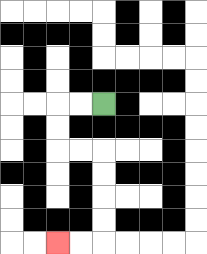{'start': '[4, 4]', 'end': '[2, 10]', 'path_directions': 'L,L,D,D,R,R,D,D,D,D,L,L', 'path_coordinates': '[[4, 4], [3, 4], [2, 4], [2, 5], [2, 6], [3, 6], [4, 6], [4, 7], [4, 8], [4, 9], [4, 10], [3, 10], [2, 10]]'}